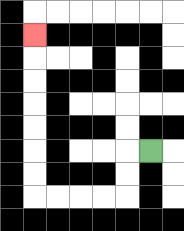{'start': '[6, 6]', 'end': '[1, 1]', 'path_directions': 'L,D,D,L,L,L,L,U,U,U,U,U,U,U', 'path_coordinates': '[[6, 6], [5, 6], [5, 7], [5, 8], [4, 8], [3, 8], [2, 8], [1, 8], [1, 7], [1, 6], [1, 5], [1, 4], [1, 3], [1, 2], [1, 1]]'}